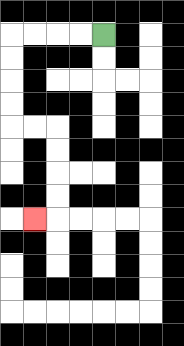{'start': '[4, 1]', 'end': '[1, 9]', 'path_directions': 'L,L,L,L,D,D,D,D,R,R,D,D,D,D,L', 'path_coordinates': '[[4, 1], [3, 1], [2, 1], [1, 1], [0, 1], [0, 2], [0, 3], [0, 4], [0, 5], [1, 5], [2, 5], [2, 6], [2, 7], [2, 8], [2, 9], [1, 9]]'}